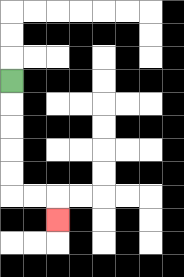{'start': '[0, 3]', 'end': '[2, 9]', 'path_directions': 'D,D,D,D,D,R,R,D', 'path_coordinates': '[[0, 3], [0, 4], [0, 5], [0, 6], [0, 7], [0, 8], [1, 8], [2, 8], [2, 9]]'}